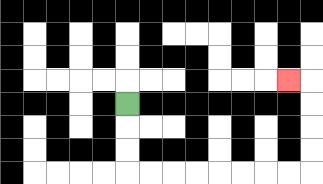{'start': '[5, 4]', 'end': '[12, 3]', 'path_directions': 'D,D,D,R,R,R,R,R,R,R,R,U,U,U,U,L', 'path_coordinates': '[[5, 4], [5, 5], [5, 6], [5, 7], [6, 7], [7, 7], [8, 7], [9, 7], [10, 7], [11, 7], [12, 7], [13, 7], [13, 6], [13, 5], [13, 4], [13, 3], [12, 3]]'}